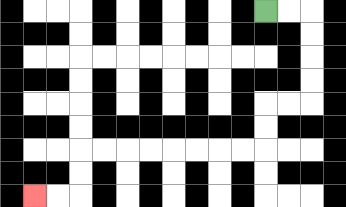{'start': '[11, 0]', 'end': '[1, 8]', 'path_directions': 'R,R,D,D,D,D,L,L,D,D,L,L,L,L,L,L,L,L,D,D,L,L', 'path_coordinates': '[[11, 0], [12, 0], [13, 0], [13, 1], [13, 2], [13, 3], [13, 4], [12, 4], [11, 4], [11, 5], [11, 6], [10, 6], [9, 6], [8, 6], [7, 6], [6, 6], [5, 6], [4, 6], [3, 6], [3, 7], [3, 8], [2, 8], [1, 8]]'}